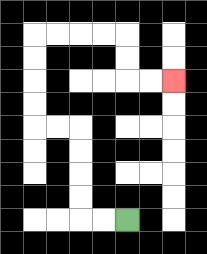{'start': '[5, 9]', 'end': '[7, 3]', 'path_directions': 'L,L,U,U,U,U,L,L,U,U,U,U,R,R,R,R,D,D,R,R', 'path_coordinates': '[[5, 9], [4, 9], [3, 9], [3, 8], [3, 7], [3, 6], [3, 5], [2, 5], [1, 5], [1, 4], [1, 3], [1, 2], [1, 1], [2, 1], [3, 1], [4, 1], [5, 1], [5, 2], [5, 3], [6, 3], [7, 3]]'}